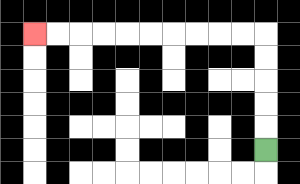{'start': '[11, 6]', 'end': '[1, 1]', 'path_directions': 'U,U,U,U,U,L,L,L,L,L,L,L,L,L,L', 'path_coordinates': '[[11, 6], [11, 5], [11, 4], [11, 3], [11, 2], [11, 1], [10, 1], [9, 1], [8, 1], [7, 1], [6, 1], [5, 1], [4, 1], [3, 1], [2, 1], [1, 1]]'}